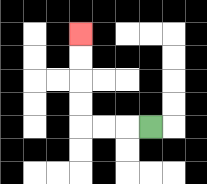{'start': '[6, 5]', 'end': '[3, 1]', 'path_directions': 'L,L,L,U,U,U,U', 'path_coordinates': '[[6, 5], [5, 5], [4, 5], [3, 5], [3, 4], [3, 3], [3, 2], [3, 1]]'}